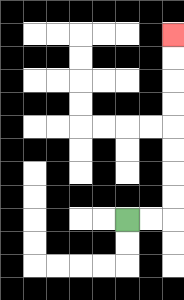{'start': '[5, 9]', 'end': '[7, 1]', 'path_directions': 'R,R,U,U,U,U,U,U,U,U', 'path_coordinates': '[[5, 9], [6, 9], [7, 9], [7, 8], [7, 7], [7, 6], [7, 5], [7, 4], [7, 3], [7, 2], [7, 1]]'}